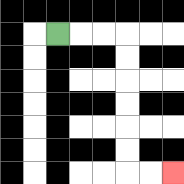{'start': '[2, 1]', 'end': '[7, 7]', 'path_directions': 'R,R,R,D,D,D,D,D,D,R,R', 'path_coordinates': '[[2, 1], [3, 1], [4, 1], [5, 1], [5, 2], [5, 3], [5, 4], [5, 5], [5, 6], [5, 7], [6, 7], [7, 7]]'}